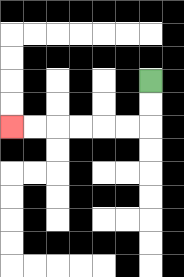{'start': '[6, 3]', 'end': '[0, 5]', 'path_directions': 'D,D,L,L,L,L,L,L', 'path_coordinates': '[[6, 3], [6, 4], [6, 5], [5, 5], [4, 5], [3, 5], [2, 5], [1, 5], [0, 5]]'}